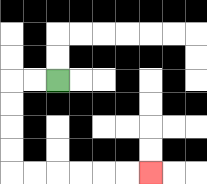{'start': '[2, 3]', 'end': '[6, 7]', 'path_directions': 'L,L,D,D,D,D,R,R,R,R,R,R', 'path_coordinates': '[[2, 3], [1, 3], [0, 3], [0, 4], [0, 5], [0, 6], [0, 7], [1, 7], [2, 7], [3, 7], [4, 7], [5, 7], [6, 7]]'}